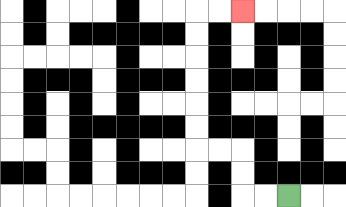{'start': '[12, 8]', 'end': '[10, 0]', 'path_directions': 'L,L,U,U,L,L,U,U,U,U,U,U,R,R', 'path_coordinates': '[[12, 8], [11, 8], [10, 8], [10, 7], [10, 6], [9, 6], [8, 6], [8, 5], [8, 4], [8, 3], [8, 2], [8, 1], [8, 0], [9, 0], [10, 0]]'}